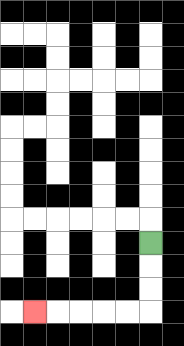{'start': '[6, 10]', 'end': '[1, 13]', 'path_directions': 'D,D,D,L,L,L,L,L', 'path_coordinates': '[[6, 10], [6, 11], [6, 12], [6, 13], [5, 13], [4, 13], [3, 13], [2, 13], [1, 13]]'}